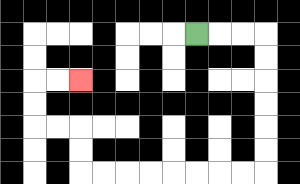{'start': '[8, 1]', 'end': '[3, 3]', 'path_directions': 'R,R,R,D,D,D,D,D,D,L,L,L,L,L,L,L,L,U,U,L,L,U,U,R,R', 'path_coordinates': '[[8, 1], [9, 1], [10, 1], [11, 1], [11, 2], [11, 3], [11, 4], [11, 5], [11, 6], [11, 7], [10, 7], [9, 7], [8, 7], [7, 7], [6, 7], [5, 7], [4, 7], [3, 7], [3, 6], [3, 5], [2, 5], [1, 5], [1, 4], [1, 3], [2, 3], [3, 3]]'}